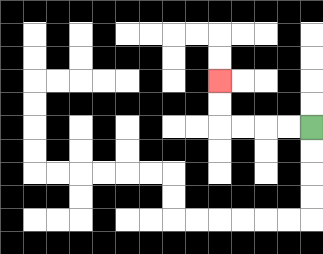{'start': '[13, 5]', 'end': '[9, 3]', 'path_directions': 'L,L,L,L,U,U', 'path_coordinates': '[[13, 5], [12, 5], [11, 5], [10, 5], [9, 5], [9, 4], [9, 3]]'}